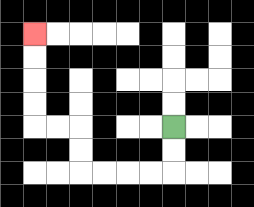{'start': '[7, 5]', 'end': '[1, 1]', 'path_directions': 'D,D,L,L,L,L,U,U,L,L,U,U,U,U', 'path_coordinates': '[[7, 5], [7, 6], [7, 7], [6, 7], [5, 7], [4, 7], [3, 7], [3, 6], [3, 5], [2, 5], [1, 5], [1, 4], [1, 3], [1, 2], [1, 1]]'}